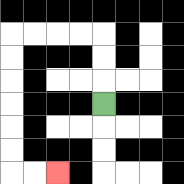{'start': '[4, 4]', 'end': '[2, 7]', 'path_directions': 'U,U,U,L,L,L,L,D,D,D,D,D,D,R,R', 'path_coordinates': '[[4, 4], [4, 3], [4, 2], [4, 1], [3, 1], [2, 1], [1, 1], [0, 1], [0, 2], [0, 3], [0, 4], [0, 5], [0, 6], [0, 7], [1, 7], [2, 7]]'}